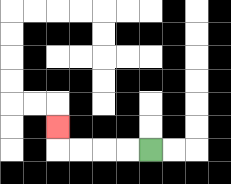{'start': '[6, 6]', 'end': '[2, 5]', 'path_directions': 'L,L,L,L,U', 'path_coordinates': '[[6, 6], [5, 6], [4, 6], [3, 6], [2, 6], [2, 5]]'}